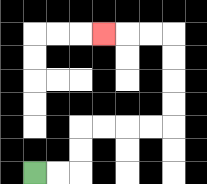{'start': '[1, 7]', 'end': '[4, 1]', 'path_directions': 'R,R,U,U,R,R,R,R,U,U,U,U,L,L,L', 'path_coordinates': '[[1, 7], [2, 7], [3, 7], [3, 6], [3, 5], [4, 5], [5, 5], [6, 5], [7, 5], [7, 4], [7, 3], [7, 2], [7, 1], [6, 1], [5, 1], [4, 1]]'}